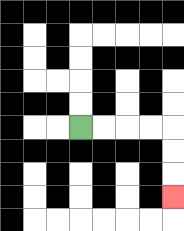{'start': '[3, 5]', 'end': '[7, 8]', 'path_directions': 'R,R,R,R,D,D,D', 'path_coordinates': '[[3, 5], [4, 5], [5, 5], [6, 5], [7, 5], [7, 6], [7, 7], [7, 8]]'}